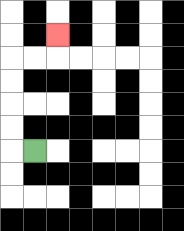{'start': '[1, 6]', 'end': '[2, 1]', 'path_directions': 'L,U,U,U,U,R,R,U', 'path_coordinates': '[[1, 6], [0, 6], [0, 5], [0, 4], [0, 3], [0, 2], [1, 2], [2, 2], [2, 1]]'}